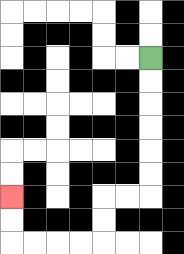{'start': '[6, 2]', 'end': '[0, 8]', 'path_directions': 'D,D,D,D,D,D,L,L,D,D,L,L,L,L,U,U', 'path_coordinates': '[[6, 2], [6, 3], [6, 4], [6, 5], [6, 6], [6, 7], [6, 8], [5, 8], [4, 8], [4, 9], [4, 10], [3, 10], [2, 10], [1, 10], [0, 10], [0, 9], [0, 8]]'}